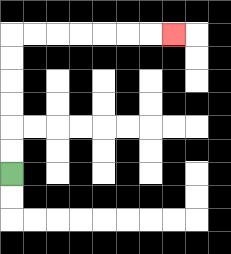{'start': '[0, 7]', 'end': '[7, 1]', 'path_directions': 'U,U,U,U,U,U,R,R,R,R,R,R,R', 'path_coordinates': '[[0, 7], [0, 6], [0, 5], [0, 4], [0, 3], [0, 2], [0, 1], [1, 1], [2, 1], [3, 1], [4, 1], [5, 1], [6, 1], [7, 1]]'}